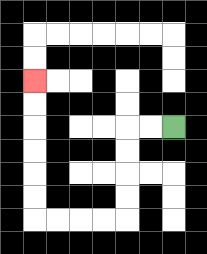{'start': '[7, 5]', 'end': '[1, 3]', 'path_directions': 'L,L,D,D,D,D,L,L,L,L,U,U,U,U,U,U', 'path_coordinates': '[[7, 5], [6, 5], [5, 5], [5, 6], [5, 7], [5, 8], [5, 9], [4, 9], [3, 9], [2, 9], [1, 9], [1, 8], [1, 7], [1, 6], [1, 5], [1, 4], [1, 3]]'}